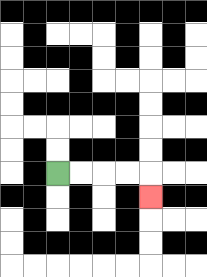{'start': '[2, 7]', 'end': '[6, 8]', 'path_directions': 'R,R,R,R,D', 'path_coordinates': '[[2, 7], [3, 7], [4, 7], [5, 7], [6, 7], [6, 8]]'}